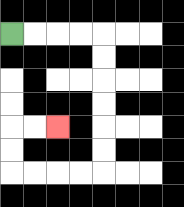{'start': '[0, 1]', 'end': '[2, 5]', 'path_directions': 'R,R,R,R,D,D,D,D,D,D,L,L,L,L,U,U,R,R', 'path_coordinates': '[[0, 1], [1, 1], [2, 1], [3, 1], [4, 1], [4, 2], [4, 3], [4, 4], [4, 5], [4, 6], [4, 7], [3, 7], [2, 7], [1, 7], [0, 7], [0, 6], [0, 5], [1, 5], [2, 5]]'}